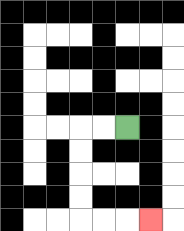{'start': '[5, 5]', 'end': '[6, 9]', 'path_directions': 'L,L,D,D,D,D,R,R,R', 'path_coordinates': '[[5, 5], [4, 5], [3, 5], [3, 6], [3, 7], [3, 8], [3, 9], [4, 9], [5, 9], [6, 9]]'}